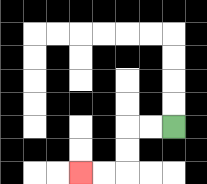{'start': '[7, 5]', 'end': '[3, 7]', 'path_directions': 'L,L,D,D,L,L', 'path_coordinates': '[[7, 5], [6, 5], [5, 5], [5, 6], [5, 7], [4, 7], [3, 7]]'}